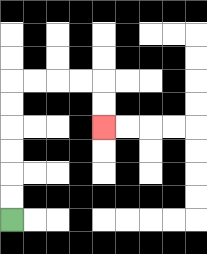{'start': '[0, 9]', 'end': '[4, 5]', 'path_directions': 'U,U,U,U,U,U,R,R,R,R,D,D', 'path_coordinates': '[[0, 9], [0, 8], [0, 7], [0, 6], [0, 5], [0, 4], [0, 3], [1, 3], [2, 3], [3, 3], [4, 3], [4, 4], [4, 5]]'}